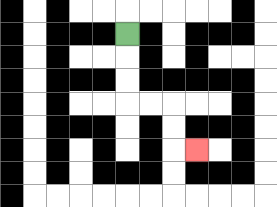{'start': '[5, 1]', 'end': '[8, 6]', 'path_directions': 'D,D,D,R,R,D,D,R', 'path_coordinates': '[[5, 1], [5, 2], [5, 3], [5, 4], [6, 4], [7, 4], [7, 5], [7, 6], [8, 6]]'}